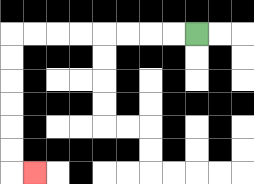{'start': '[8, 1]', 'end': '[1, 7]', 'path_directions': 'L,L,L,L,L,L,L,L,D,D,D,D,D,D,R', 'path_coordinates': '[[8, 1], [7, 1], [6, 1], [5, 1], [4, 1], [3, 1], [2, 1], [1, 1], [0, 1], [0, 2], [0, 3], [0, 4], [0, 5], [0, 6], [0, 7], [1, 7]]'}